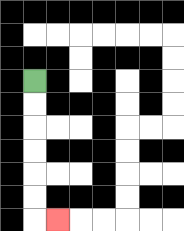{'start': '[1, 3]', 'end': '[2, 9]', 'path_directions': 'D,D,D,D,D,D,R', 'path_coordinates': '[[1, 3], [1, 4], [1, 5], [1, 6], [1, 7], [1, 8], [1, 9], [2, 9]]'}